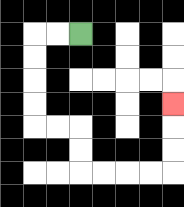{'start': '[3, 1]', 'end': '[7, 4]', 'path_directions': 'L,L,D,D,D,D,R,R,D,D,R,R,R,R,U,U,U', 'path_coordinates': '[[3, 1], [2, 1], [1, 1], [1, 2], [1, 3], [1, 4], [1, 5], [2, 5], [3, 5], [3, 6], [3, 7], [4, 7], [5, 7], [6, 7], [7, 7], [7, 6], [7, 5], [7, 4]]'}